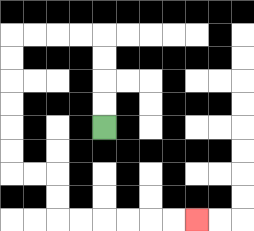{'start': '[4, 5]', 'end': '[8, 9]', 'path_directions': 'U,U,U,U,L,L,L,L,D,D,D,D,D,D,R,R,D,D,R,R,R,R,R,R', 'path_coordinates': '[[4, 5], [4, 4], [4, 3], [4, 2], [4, 1], [3, 1], [2, 1], [1, 1], [0, 1], [0, 2], [0, 3], [0, 4], [0, 5], [0, 6], [0, 7], [1, 7], [2, 7], [2, 8], [2, 9], [3, 9], [4, 9], [5, 9], [6, 9], [7, 9], [8, 9]]'}